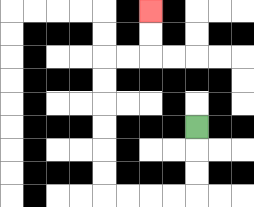{'start': '[8, 5]', 'end': '[6, 0]', 'path_directions': 'D,D,D,L,L,L,L,U,U,U,U,U,U,R,R,U,U', 'path_coordinates': '[[8, 5], [8, 6], [8, 7], [8, 8], [7, 8], [6, 8], [5, 8], [4, 8], [4, 7], [4, 6], [4, 5], [4, 4], [4, 3], [4, 2], [5, 2], [6, 2], [6, 1], [6, 0]]'}